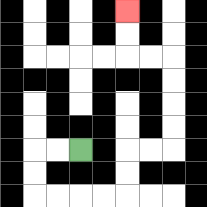{'start': '[3, 6]', 'end': '[5, 0]', 'path_directions': 'L,L,D,D,R,R,R,R,U,U,R,R,U,U,U,U,L,L,U,U', 'path_coordinates': '[[3, 6], [2, 6], [1, 6], [1, 7], [1, 8], [2, 8], [3, 8], [4, 8], [5, 8], [5, 7], [5, 6], [6, 6], [7, 6], [7, 5], [7, 4], [7, 3], [7, 2], [6, 2], [5, 2], [5, 1], [5, 0]]'}